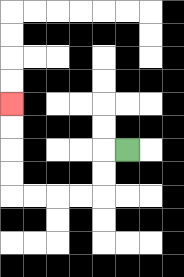{'start': '[5, 6]', 'end': '[0, 4]', 'path_directions': 'L,D,D,L,L,L,L,U,U,U,U', 'path_coordinates': '[[5, 6], [4, 6], [4, 7], [4, 8], [3, 8], [2, 8], [1, 8], [0, 8], [0, 7], [0, 6], [0, 5], [0, 4]]'}